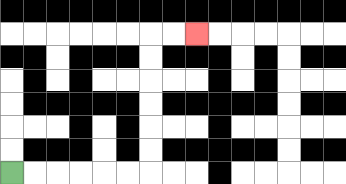{'start': '[0, 7]', 'end': '[8, 1]', 'path_directions': 'R,R,R,R,R,R,U,U,U,U,U,U,R,R', 'path_coordinates': '[[0, 7], [1, 7], [2, 7], [3, 7], [4, 7], [5, 7], [6, 7], [6, 6], [6, 5], [6, 4], [6, 3], [6, 2], [6, 1], [7, 1], [8, 1]]'}